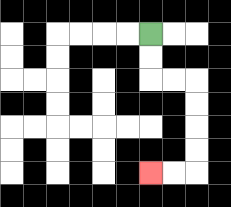{'start': '[6, 1]', 'end': '[6, 7]', 'path_directions': 'D,D,R,R,D,D,D,D,L,L', 'path_coordinates': '[[6, 1], [6, 2], [6, 3], [7, 3], [8, 3], [8, 4], [8, 5], [8, 6], [8, 7], [7, 7], [6, 7]]'}